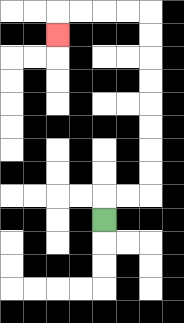{'start': '[4, 9]', 'end': '[2, 1]', 'path_directions': 'U,R,R,U,U,U,U,U,U,U,U,L,L,L,L,D', 'path_coordinates': '[[4, 9], [4, 8], [5, 8], [6, 8], [6, 7], [6, 6], [6, 5], [6, 4], [6, 3], [6, 2], [6, 1], [6, 0], [5, 0], [4, 0], [3, 0], [2, 0], [2, 1]]'}